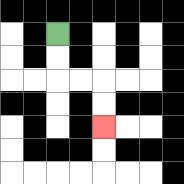{'start': '[2, 1]', 'end': '[4, 5]', 'path_directions': 'D,D,R,R,D,D', 'path_coordinates': '[[2, 1], [2, 2], [2, 3], [3, 3], [4, 3], [4, 4], [4, 5]]'}